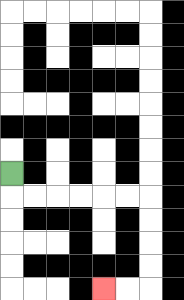{'start': '[0, 7]', 'end': '[4, 12]', 'path_directions': 'D,R,R,R,R,R,R,D,D,D,D,L,L', 'path_coordinates': '[[0, 7], [0, 8], [1, 8], [2, 8], [3, 8], [4, 8], [5, 8], [6, 8], [6, 9], [6, 10], [6, 11], [6, 12], [5, 12], [4, 12]]'}